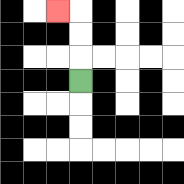{'start': '[3, 3]', 'end': '[2, 0]', 'path_directions': 'U,U,U,L', 'path_coordinates': '[[3, 3], [3, 2], [3, 1], [3, 0], [2, 0]]'}